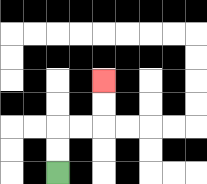{'start': '[2, 7]', 'end': '[4, 3]', 'path_directions': 'U,U,R,R,U,U', 'path_coordinates': '[[2, 7], [2, 6], [2, 5], [3, 5], [4, 5], [4, 4], [4, 3]]'}